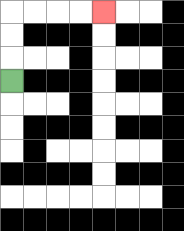{'start': '[0, 3]', 'end': '[4, 0]', 'path_directions': 'U,U,U,R,R,R,R', 'path_coordinates': '[[0, 3], [0, 2], [0, 1], [0, 0], [1, 0], [2, 0], [3, 0], [4, 0]]'}